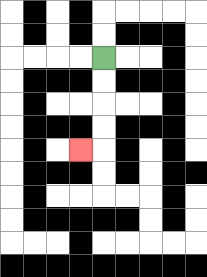{'start': '[4, 2]', 'end': '[3, 6]', 'path_directions': 'D,D,D,D,L', 'path_coordinates': '[[4, 2], [4, 3], [4, 4], [4, 5], [4, 6], [3, 6]]'}